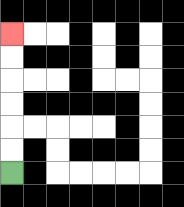{'start': '[0, 7]', 'end': '[0, 1]', 'path_directions': 'U,U,U,U,U,U', 'path_coordinates': '[[0, 7], [0, 6], [0, 5], [0, 4], [0, 3], [0, 2], [0, 1]]'}